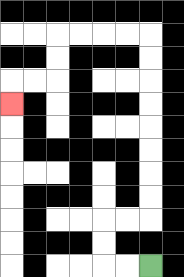{'start': '[6, 11]', 'end': '[0, 4]', 'path_directions': 'L,L,U,U,R,R,U,U,U,U,U,U,U,U,L,L,L,L,D,D,L,L,D', 'path_coordinates': '[[6, 11], [5, 11], [4, 11], [4, 10], [4, 9], [5, 9], [6, 9], [6, 8], [6, 7], [6, 6], [6, 5], [6, 4], [6, 3], [6, 2], [6, 1], [5, 1], [4, 1], [3, 1], [2, 1], [2, 2], [2, 3], [1, 3], [0, 3], [0, 4]]'}